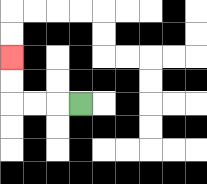{'start': '[3, 4]', 'end': '[0, 2]', 'path_directions': 'L,L,L,U,U', 'path_coordinates': '[[3, 4], [2, 4], [1, 4], [0, 4], [0, 3], [0, 2]]'}